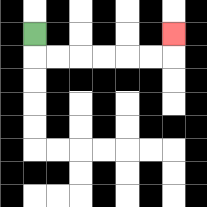{'start': '[1, 1]', 'end': '[7, 1]', 'path_directions': 'D,R,R,R,R,R,R,U', 'path_coordinates': '[[1, 1], [1, 2], [2, 2], [3, 2], [4, 2], [5, 2], [6, 2], [7, 2], [7, 1]]'}